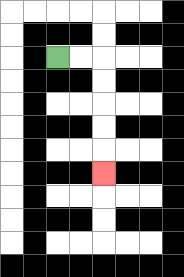{'start': '[2, 2]', 'end': '[4, 7]', 'path_directions': 'R,R,D,D,D,D,D', 'path_coordinates': '[[2, 2], [3, 2], [4, 2], [4, 3], [4, 4], [4, 5], [4, 6], [4, 7]]'}